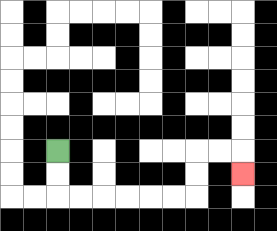{'start': '[2, 6]', 'end': '[10, 7]', 'path_directions': 'D,D,R,R,R,R,R,R,U,U,R,R,D', 'path_coordinates': '[[2, 6], [2, 7], [2, 8], [3, 8], [4, 8], [5, 8], [6, 8], [7, 8], [8, 8], [8, 7], [8, 6], [9, 6], [10, 6], [10, 7]]'}